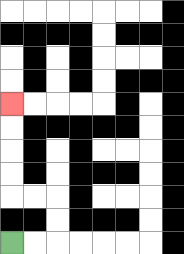{'start': '[0, 10]', 'end': '[0, 4]', 'path_directions': 'R,R,U,U,L,L,U,U,U,U', 'path_coordinates': '[[0, 10], [1, 10], [2, 10], [2, 9], [2, 8], [1, 8], [0, 8], [0, 7], [0, 6], [0, 5], [0, 4]]'}